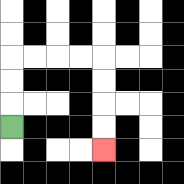{'start': '[0, 5]', 'end': '[4, 6]', 'path_directions': 'U,U,U,R,R,R,R,D,D,D,D', 'path_coordinates': '[[0, 5], [0, 4], [0, 3], [0, 2], [1, 2], [2, 2], [3, 2], [4, 2], [4, 3], [4, 4], [4, 5], [4, 6]]'}